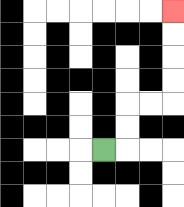{'start': '[4, 6]', 'end': '[7, 0]', 'path_directions': 'R,U,U,R,R,U,U,U,U', 'path_coordinates': '[[4, 6], [5, 6], [5, 5], [5, 4], [6, 4], [7, 4], [7, 3], [7, 2], [7, 1], [7, 0]]'}